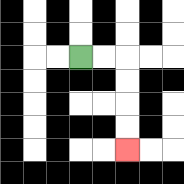{'start': '[3, 2]', 'end': '[5, 6]', 'path_directions': 'R,R,D,D,D,D', 'path_coordinates': '[[3, 2], [4, 2], [5, 2], [5, 3], [5, 4], [5, 5], [5, 6]]'}